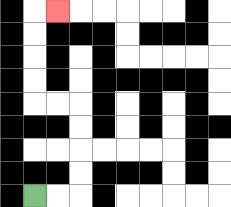{'start': '[1, 8]', 'end': '[2, 0]', 'path_directions': 'R,R,U,U,U,U,L,L,U,U,U,U,R', 'path_coordinates': '[[1, 8], [2, 8], [3, 8], [3, 7], [3, 6], [3, 5], [3, 4], [2, 4], [1, 4], [1, 3], [1, 2], [1, 1], [1, 0], [2, 0]]'}